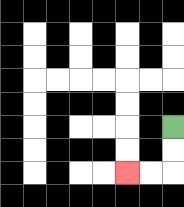{'start': '[7, 5]', 'end': '[5, 7]', 'path_directions': 'D,D,L,L', 'path_coordinates': '[[7, 5], [7, 6], [7, 7], [6, 7], [5, 7]]'}